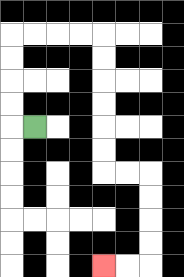{'start': '[1, 5]', 'end': '[4, 11]', 'path_directions': 'L,U,U,U,U,R,R,R,R,D,D,D,D,D,D,R,R,D,D,D,D,L,L', 'path_coordinates': '[[1, 5], [0, 5], [0, 4], [0, 3], [0, 2], [0, 1], [1, 1], [2, 1], [3, 1], [4, 1], [4, 2], [4, 3], [4, 4], [4, 5], [4, 6], [4, 7], [5, 7], [6, 7], [6, 8], [6, 9], [6, 10], [6, 11], [5, 11], [4, 11]]'}